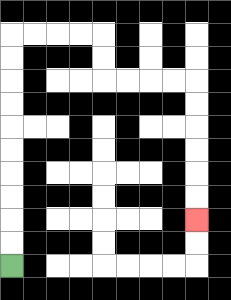{'start': '[0, 11]', 'end': '[8, 9]', 'path_directions': 'U,U,U,U,U,U,U,U,U,U,R,R,R,R,D,D,R,R,R,R,D,D,D,D,D,D', 'path_coordinates': '[[0, 11], [0, 10], [0, 9], [0, 8], [0, 7], [0, 6], [0, 5], [0, 4], [0, 3], [0, 2], [0, 1], [1, 1], [2, 1], [3, 1], [4, 1], [4, 2], [4, 3], [5, 3], [6, 3], [7, 3], [8, 3], [8, 4], [8, 5], [8, 6], [8, 7], [8, 8], [8, 9]]'}